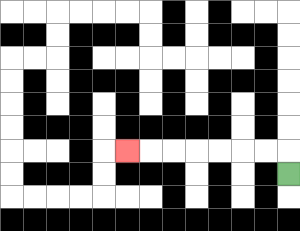{'start': '[12, 7]', 'end': '[5, 6]', 'path_directions': 'U,L,L,L,L,L,L,L', 'path_coordinates': '[[12, 7], [12, 6], [11, 6], [10, 6], [9, 6], [8, 6], [7, 6], [6, 6], [5, 6]]'}